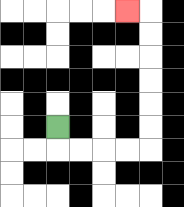{'start': '[2, 5]', 'end': '[5, 0]', 'path_directions': 'D,R,R,R,R,U,U,U,U,U,U,L', 'path_coordinates': '[[2, 5], [2, 6], [3, 6], [4, 6], [5, 6], [6, 6], [6, 5], [6, 4], [6, 3], [6, 2], [6, 1], [6, 0], [5, 0]]'}